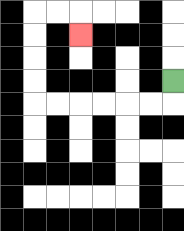{'start': '[7, 3]', 'end': '[3, 1]', 'path_directions': 'D,L,L,L,L,L,L,U,U,U,U,R,R,D', 'path_coordinates': '[[7, 3], [7, 4], [6, 4], [5, 4], [4, 4], [3, 4], [2, 4], [1, 4], [1, 3], [1, 2], [1, 1], [1, 0], [2, 0], [3, 0], [3, 1]]'}